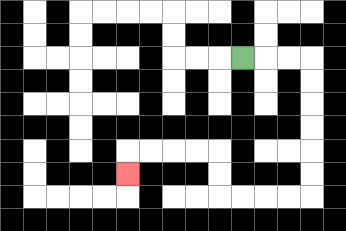{'start': '[10, 2]', 'end': '[5, 7]', 'path_directions': 'R,R,R,D,D,D,D,D,D,L,L,L,L,U,U,L,L,L,L,D', 'path_coordinates': '[[10, 2], [11, 2], [12, 2], [13, 2], [13, 3], [13, 4], [13, 5], [13, 6], [13, 7], [13, 8], [12, 8], [11, 8], [10, 8], [9, 8], [9, 7], [9, 6], [8, 6], [7, 6], [6, 6], [5, 6], [5, 7]]'}